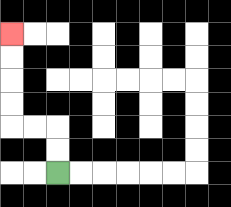{'start': '[2, 7]', 'end': '[0, 1]', 'path_directions': 'U,U,L,L,U,U,U,U', 'path_coordinates': '[[2, 7], [2, 6], [2, 5], [1, 5], [0, 5], [0, 4], [0, 3], [0, 2], [0, 1]]'}